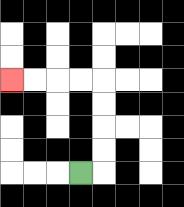{'start': '[3, 7]', 'end': '[0, 3]', 'path_directions': 'R,U,U,U,U,L,L,L,L', 'path_coordinates': '[[3, 7], [4, 7], [4, 6], [4, 5], [4, 4], [4, 3], [3, 3], [2, 3], [1, 3], [0, 3]]'}